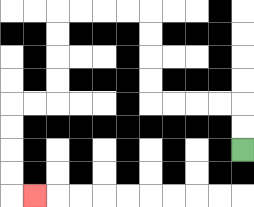{'start': '[10, 6]', 'end': '[1, 8]', 'path_directions': 'U,U,L,L,L,L,U,U,U,U,L,L,L,L,D,D,D,D,L,L,D,D,D,D,R', 'path_coordinates': '[[10, 6], [10, 5], [10, 4], [9, 4], [8, 4], [7, 4], [6, 4], [6, 3], [6, 2], [6, 1], [6, 0], [5, 0], [4, 0], [3, 0], [2, 0], [2, 1], [2, 2], [2, 3], [2, 4], [1, 4], [0, 4], [0, 5], [0, 6], [0, 7], [0, 8], [1, 8]]'}